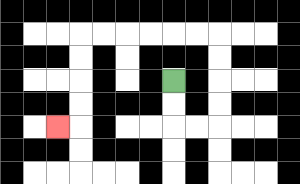{'start': '[7, 3]', 'end': '[2, 5]', 'path_directions': 'D,D,R,R,U,U,U,U,L,L,L,L,L,L,D,D,D,D,L', 'path_coordinates': '[[7, 3], [7, 4], [7, 5], [8, 5], [9, 5], [9, 4], [9, 3], [9, 2], [9, 1], [8, 1], [7, 1], [6, 1], [5, 1], [4, 1], [3, 1], [3, 2], [3, 3], [3, 4], [3, 5], [2, 5]]'}